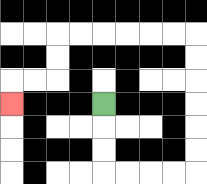{'start': '[4, 4]', 'end': '[0, 4]', 'path_directions': 'D,D,D,R,R,R,R,U,U,U,U,U,U,L,L,L,L,L,L,D,D,L,L,D', 'path_coordinates': '[[4, 4], [4, 5], [4, 6], [4, 7], [5, 7], [6, 7], [7, 7], [8, 7], [8, 6], [8, 5], [8, 4], [8, 3], [8, 2], [8, 1], [7, 1], [6, 1], [5, 1], [4, 1], [3, 1], [2, 1], [2, 2], [2, 3], [1, 3], [0, 3], [0, 4]]'}